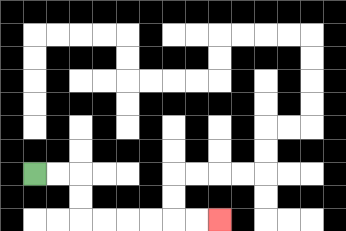{'start': '[1, 7]', 'end': '[9, 9]', 'path_directions': 'R,R,D,D,R,R,R,R,R,R', 'path_coordinates': '[[1, 7], [2, 7], [3, 7], [3, 8], [3, 9], [4, 9], [5, 9], [6, 9], [7, 9], [8, 9], [9, 9]]'}